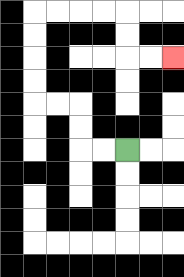{'start': '[5, 6]', 'end': '[7, 2]', 'path_directions': 'L,L,U,U,L,L,U,U,U,U,R,R,R,R,D,D,R,R', 'path_coordinates': '[[5, 6], [4, 6], [3, 6], [3, 5], [3, 4], [2, 4], [1, 4], [1, 3], [1, 2], [1, 1], [1, 0], [2, 0], [3, 0], [4, 0], [5, 0], [5, 1], [5, 2], [6, 2], [7, 2]]'}